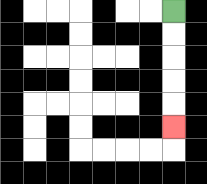{'start': '[7, 0]', 'end': '[7, 5]', 'path_directions': 'D,D,D,D,D', 'path_coordinates': '[[7, 0], [7, 1], [7, 2], [7, 3], [7, 4], [7, 5]]'}